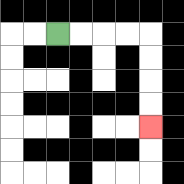{'start': '[2, 1]', 'end': '[6, 5]', 'path_directions': 'R,R,R,R,D,D,D,D', 'path_coordinates': '[[2, 1], [3, 1], [4, 1], [5, 1], [6, 1], [6, 2], [6, 3], [6, 4], [6, 5]]'}